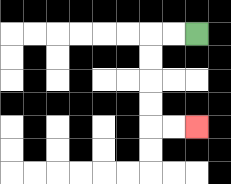{'start': '[8, 1]', 'end': '[8, 5]', 'path_directions': 'L,L,D,D,D,D,R,R', 'path_coordinates': '[[8, 1], [7, 1], [6, 1], [6, 2], [6, 3], [6, 4], [6, 5], [7, 5], [8, 5]]'}